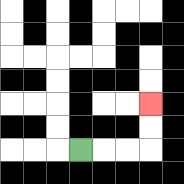{'start': '[3, 6]', 'end': '[6, 4]', 'path_directions': 'R,R,R,U,U', 'path_coordinates': '[[3, 6], [4, 6], [5, 6], [6, 6], [6, 5], [6, 4]]'}